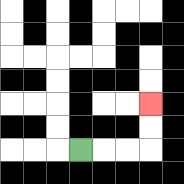{'start': '[3, 6]', 'end': '[6, 4]', 'path_directions': 'R,R,R,U,U', 'path_coordinates': '[[3, 6], [4, 6], [5, 6], [6, 6], [6, 5], [6, 4]]'}